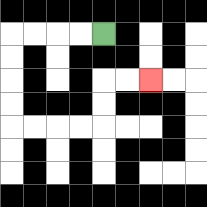{'start': '[4, 1]', 'end': '[6, 3]', 'path_directions': 'L,L,L,L,D,D,D,D,R,R,R,R,U,U,R,R', 'path_coordinates': '[[4, 1], [3, 1], [2, 1], [1, 1], [0, 1], [0, 2], [0, 3], [0, 4], [0, 5], [1, 5], [2, 5], [3, 5], [4, 5], [4, 4], [4, 3], [5, 3], [6, 3]]'}